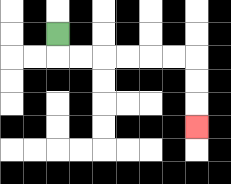{'start': '[2, 1]', 'end': '[8, 5]', 'path_directions': 'D,R,R,R,R,R,R,D,D,D', 'path_coordinates': '[[2, 1], [2, 2], [3, 2], [4, 2], [5, 2], [6, 2], [7, 2], [8, 2], [8, 3], [8, 4], [8, 5]]'}